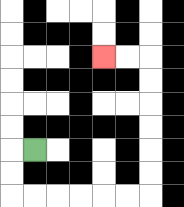{'start': '[1, 6]', 'end': '[4, 2]', 'path_directions': 'L,D,D,R,R,R,R,R,R,U,U,U,U,U,U,L,L', 'path_coordinates': '[[1, 6], [0, 6], [0, 7], [0, 8], [1, 8], [2, 8], [3, 8], [4, 8], [5, 8], [6, 8], [6, 7], [6, 6], [6, 5], [6, 4], [6, 3], [6, 2], [5, 2], [4, 2]]'}